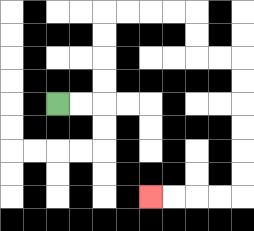{'start': '[2, 4]', 'end': '[6, 8]', 'path_directions': 'R,R,U,U,U,U,R,R,R,R,D,D,R,R,D,D,D,D,D,D,L,L,L,L', 'path_coordinates': '[[2, 4], [3, 4], [4, 4], [4, 3], [4, 2], [4, 1], [4, 0], [5, 0], [6, 0], [7, 0], [8, 0], [8, 1], [8, 2], [9, 2], [10, 2], [10, 3], [10, 4], [10, 5], [10, 6], [10, 7], [10, 8], [9, 8], [8, 8], [7, 8], [6, 8]]'}